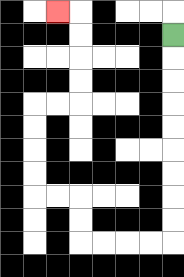{'start': '[7, 1]', 'end': '[2, 0]', 'path_directions': 'D,D,D,D,D,D,D,D,D,L,L,L,L,U,U,L,L,U,U,U,U,R,R,U,U,U,U,L', 'path_coordinates': '[[7, 1], [7, 2], [7, 3], [7, 4], [7, 5], [7, 6], [7, 7], [7, 8], [7, 9], [7, 10], [6, 10], [5, 10], [4, 10], [3, 10], [3, 9], [3, 8], [2, 8], [1, 8], [1, 7], [1, 6], [1, 5], [1, 4], [2, 4], [3, 4], [3, 3], [3, 2], [3, 1], [3, 0], [2, 0]]'}